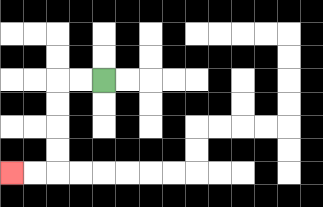{'start': '[4, 3]', 'end': '[0, 7]', 'path_directions': 'L,L,D,D,D,D,L,L', 'path_coordinates': '[[4, 3], [3, 3], [2, 3], [2, 4], [2, 5], [2, 6], [2, 7], [1, 7], [0, 7]]'}